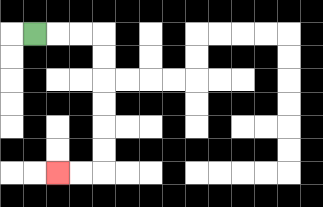{'start': '[1, 1]', 'end': '[2, 7]', 'path_directions': 'R,R,R,D,D,D,D,D,D,L,L', 'path_coordinates': '[[1, 1], [2, 1], [3, 1], [4, 1], [4, 2], [4, 3], [4, 4], [4, 5], [4, 6], [4, 7], [3, 7], [2, 7]]'}